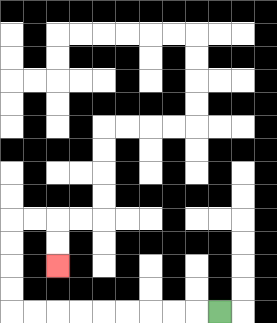{'start': '[9, 13]', 'end': '[2, 11]', 'path_directions': 'L,L,L,L,L,L,L,L,L,U,U,U,U,R,R,D,D', 'path_coordinates': '[[9, 13], [8, 13], [7, 13], [6, 13], [5, 13], [4, 13], [3, 13], [2, 13], [1, 13], [0, 13], [0, 12], [0, 11], [0, 10], [0, 9], [1, 9], [2, 9], [2, 10], [2, 11]]'}